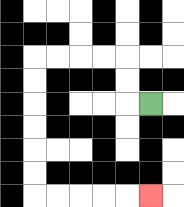{'start': '[6, 4]', 'end': '[6, 8]', 'path_directions': 'L,U,U,L,L,L,L,D,D,D,D,D,D,R,R,R,R,R', 'path_coordinates': '[[6, 4], [5, 4], [5, 3], [5, 2], [4, 2], [3, 2], [2, 2], [1, 2], [1, 3], [1, 4], [1, 5], [1, 6], [1, 7], [1, 8], [2, 8], [3, 8], [4, 8], [5, 8], [6, 8]]'}